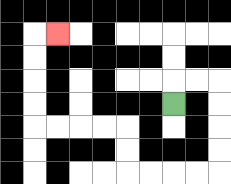{'start': '[7, 4]', 'end': '[2, 1]', 'path_directions': 'U,R,R,D,D,D,D,L,L,L,L,U,U,L,L,L,L,U,U,U,U,R', 'path_coordinates': '[[7, 4], [7, 3], [8, 3], [9, 3], [9, 4], [9, 5], [9, 6], [9, 7], [8, 7], [7, 7], [6, 7], [5, 7], [5, 6], [5, 5], [4, 5], [3, 5], [2, 5], [1, 5], [1, 4], [1, 3], [1, 2], [1, 1], [2, 1]]'}